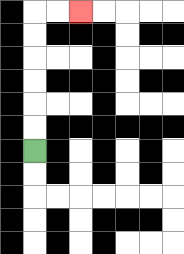{'start': '[1, 6]', 'end': '[3, 0]', 'path_directions': 'U,U,U,U,U,U,R,R', 'path_coordinates': '[[1, 6], [1, 5], [1, 4], [1, 3], [1, 2], [1, 1], [1, 0], [2, 0], [3, 0]]'}